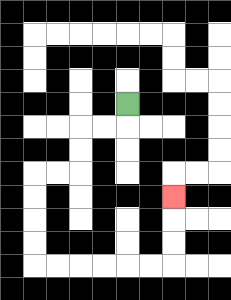{'start': '[5, 4]', 'end': '[7, 8]', 'path_directions': 'D,L,L,D,D,L,L,D,D,D,D,R,R,R,R,R,R,U,U,U', 'path_coordinates': '[[5, 4], [5, 5], [4, 5], [3, 5], [3, 6], [3, 7], [2, 7], [1, 7], [1, 8], [1, 9], [1, 10], [1, 11], [2, 11], [3, 11], [4, 11], [5, 11], [6, 11], [7, 11], [7, 10], [7, 9], [7, 8]]'}